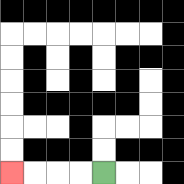{'start': '[4, 7]', 'end': '[0, 7]', 'path_directions': 'L,L,L,L', 'path_coordinates': '[[4, 7], [3, 7], [2, 7], [1, 7], [0, 7]]'}